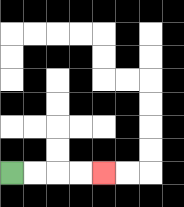{'start': '[0, 7]', 'end': '[4, 7]', 'path_directions': 'R,R,R,R', 'path_coordinates': '[[0, 7], [1, 7], [2, 7], [3, 7], [4, 7]]'}